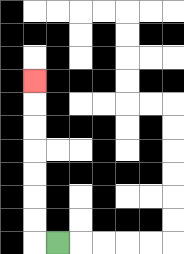{'start': '[2, 10]', 'end': '[1, 3]', 'path_directions': 'L,U,U,U,U,U,U,U', 'path_coordinates': '[[2, 10], [1, 10], [1, 9], [1, 8], [1, 7], [1, 6], [1, 5], [1, 4], [1, 3]]'}